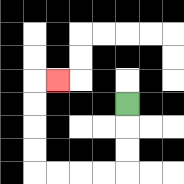{'start': '[5, 4]', 'end': '[2, 3]', 'path_directions': 'D,D,D,L,L,L,L,U,U,U,U,R', 'path_coordinates': '[[5, 4], [5, 5], [5, 6], [5, 7], [4, 7], [3, 7], [2, 7], [1, 7], [1, 6], [1, 5], [1, 4], [1, 3], [2, 3]]'}